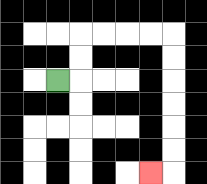{'start': '[2, 3]', 'end': '[6, 7]', 'path_directions': 'R,U,U,R,R,R,R,D,D,D,D,D,D,L', 'path_coordinates': '[[2, 3], [3, 3], [3, 2], [3, 1], [4, 1], [5, 1], [6, 1], [7, 1], [7, 2], [7, 3], [7, 4], [7, 5], [7, 6], [7, 7], [6, 7]]'}